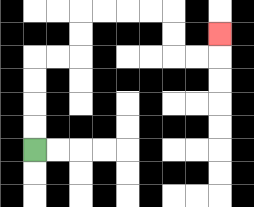{'start': '[1, 6]', 'end': '[9, 1]', 'path_directions': 'U,U,U,U,R,R,U,U,R,R,R,R,D,D,R,R,U', 'path_coordinates': '[[1, 6], [1, 5], [1, 4], [1, 3], [1, 2], [2, 2], [3, 2], [3, 1], [3, 0], [4, 0], [5, 0], [6, 0], [7, 0], [7, 1], [7, 2], [8, 2], [9, 2], [9, 1]]'}